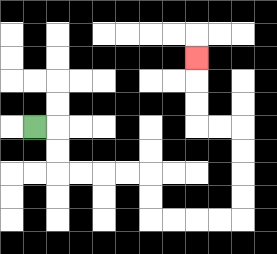{'start': '[1, 5]', 'end': '[8, 2]', 'path_directions': 'R,D,D,R,R,R,R,D,D,R,R,R,R,U,U,U,U,L,L,U,U,U', 'path_coordinates': '[[1, 5], [2, 5], [2, 6], [2, 7], [3, 7], [4, 7], [5, 7], [6, 7], [6, 8], [6, 9], [7, 9], [8, 9], [9, 9], [10, 9], [10, 8], [10, 7], [10, 6], [10, 5], [9, 5], [8, 5], [8, 4], [8, 3], [8, 2]]'}